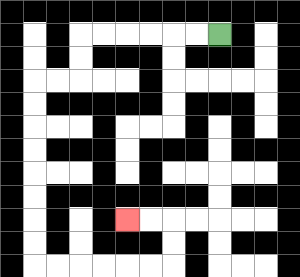{'start': '[9, 1]', 'end': '[5, 9]', 'path_directions': 'L,L,L,L,L,L,D,D,L,L,D,D,D,D,D,D,D,D,R,R,R,R,R,R,U,U,L,L', 'path_coordinates': '[[9, 1], [8, 1], [7, 1], [6, 1], [5, 1], [4, 1], [3, 1], [3, 2], [3, 3], [2, 3], [1, 3], [1, 4], [1, 5], [1, 6], [1, 7], [1, 8], [1, 9], [1, 10], [1, 11], [2, 11], [3, 11], [4, 11], [5, 11], [6, 11], [7, 11], [7, 10], [7, 9], [6, 9], [5, 9]]'}